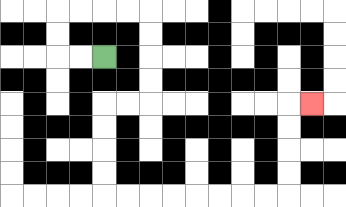{'start': '[4, 2]', 'end': '[13, 4]', 'path_directions': 'L,L,U,U,R,R,R,R,D,D,D,D,L,L,D,D,D,D,R,R,R,R,R,R,R,R,U,U,U,U,R', 'path_coordinates': '[[4, 2], [3, 2], [2, 2], [2, 1], [2, 0], [3, 0], [4, 0], [5, 0], [6, 0], [6, 1], [6, 2], [6, 3], [6, 4], [5, 4], [4, 4], [4, 5], [4, 6], [4, 7], [4, 8], [5, 8], [6, 8], [7, 8], [8, 8], [9, 8], [10, 8], [11, 8], [12, 8], [12, 7], [12, 6], [12, 5], [12, 4], [13, 4]]'}